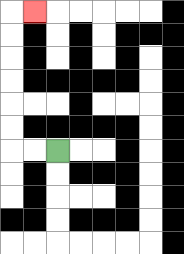{'start': '[2, 6]', 'end': '[1, 0]', 'path_directions': 'L,L,U,U,U,U,U,U,R', 'path_coordinates': '[[2, 6], [1, 6], [0, 6], [0, 5], [0, 4], [0, 3], [0, 2], [0, 1], [0, 0], [1, 0]]'}